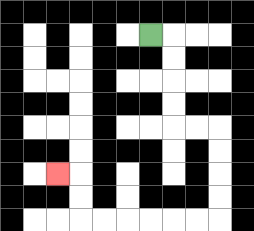{'start': '[6, 1]', 'end': '[2, 7]', 'path_directions': 'R,D,D,D,D,R,R,D,D,D,D,L,L,L,L,L,L,U,U,L', 'path_coordinates': '[[6, 1], [7, 1], [7, 2], [7, 3], [7, 4], [7, 5], [8, 5], [9, 5], [9, 6], [9, 7], [9, 8], [9, 9], [8, 9], [7, 9], [6, 9], [5, 9], [4, 9], [3, 9], [3, 8], [3, 7], [2, 7]]'}